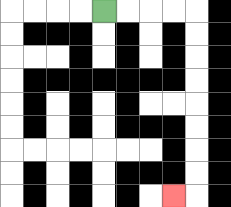{'start': '[4, 0]', 'end': '[7, 8]', 'path_directions': 'R,R,R,R,D,D,D,D,D,D,D,D,L', 'path_coordinates': '[[4, 0], [5, 0], [6, 0], [7, 0], [8, 0], [8, 1], [8, 2], [8, 3], [8, 4], [8, 5], [8, 6], [8, 7], [8, 8], [7, 8]]'}